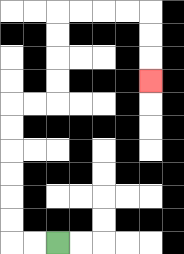{'start': '[2, 10]', 'end': '[6, 3]', 'path_directions': 'L,L,U,U,U,U,U,U,R,R,U,U,U,U,R,R,R,R,D,D,D', 'path_coordinates': '[[2, 10], [1, 10], [0, 10], [0, 9], [0, 8], [0, 7], [0, 6], [0, 5], [0, 4], [1, 4], [2, 4], [2, 3], [2, 2], [2, 1], [2, 0], [3, 0], [4, 0], [5, 0], [6, 0], [6, 1], [6, 2], [6, 3]]'}